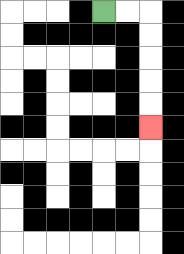{'start': '[4, 0]', 'end': '[6, 5]', 'path_directions': 'R,R,D,D,D,D,D', 'path_coordinates': '[[4, 0], [5, 0], [6, 0], [6, 1], [6, 2], [6, 3], [6, 4], [6, 5]]'}